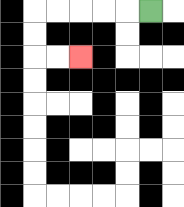{'start': '[6, 0]', 'end': '[3, 2]', 'path_directions': 'L,L,L,L,L,D,D,R,R', 'path_coordinates': '[[6, 0], [5, 0], [4, 0], [3, 0], [2, 0], [1, 0], [1, 1], [1, 2], [2, 2], [3, 2]]'}